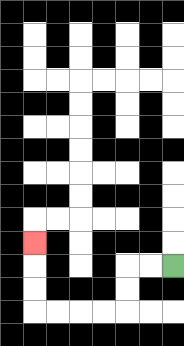{'start': '[7, 11]', 'end': '[1, 10]', 'path_directions': 'L,L,D,D,L,L,L,L,U,U,U', 'path_coordinates': '[[7, 11], [6, 11], [5, 11], [5, 12], [5, 13], [4, 13], [3, 13], [2, 13], [1, 13], [1, 12], [1, 11], [1, 10]]'}